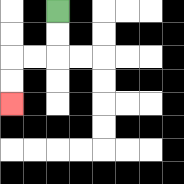{'start': '[2, 0]', 'end': '[0, 4]', 'path_directions': 'D,D,L,L,D,D', 'path_coordinates': '[[2, 0], [2, 1], [2, 2], [1, 2], [0, 2], [0, 3], [0, 4]]'}